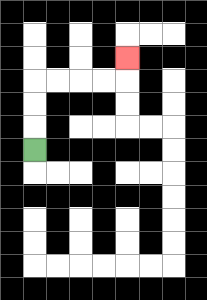{'start': '[1, 6]', 'end': '[5, 2]', 'path_directions': 'U,U,U,R,R,R,R,U', 'path_coordinates': '[[1, 6], [1, 5], [1, 4], [1, 3], [2, 3], [3, 3], [4, 3], [5, 3], [5, 2]]'}